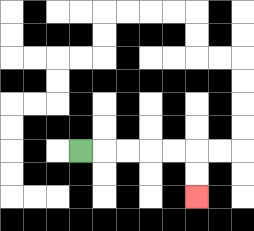{'start': '[3, 6]', 'end': '[8, 8]', 'path_directions': 'R,R,R,R,R,D,D', 'path_coordinates': '[[3, 6], [4, 6], [5, 6], [6, 6], [7, 6], [8, 6], [8, 7], [8, 8]]'}